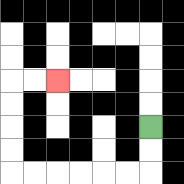{'start': '[6, 5]', 'end': '[2, 3]', 'path_directions': 'D,D,L,L,L,L,L,L,U,U,U,U,R,R', 'path_coordinates': '[[6, 5], [6, 6], [6, 7], [5, 7], [4, 7], [3, 7], [2, 7], [1, 7], [0, 7], [0, 6], [0, 5], [0, 4], [0, 3], [1, 3], [2, 3]]'}